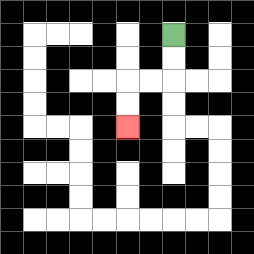{'start': '[7, 1]', 'end': '[5, 5]', 'path_directions': 'D,D,L,L,D,D', 'path_coordinates': '[[7, 1], [7, 2], [7, 3], [6, 3], [5, 3], [5, 4], [5, 5]]'}